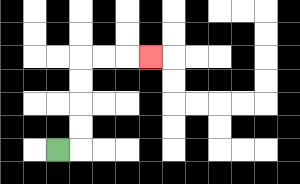{'start': '[2, 6]', 'end': '[6, 2]', 'path_directions': 'R,U,U,U,U,R,R,R', 'path_coordinates': '[[2, 6], [3, 6], [3, 5], [3, 4], [3, 3], [3, 2], [4, 2], [5, 2], [6, 2]]'}